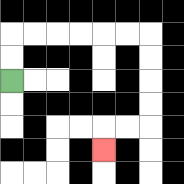{'start': '[0, 3]', 'end': '[4, 6]', 'path_directions': 'U,U,R,R,R,R,R,R,D,D,D,D,L,L,D', 'path_coordinates': '[[0, 3], [0, 2], [0, 1], [1, 1], [2, 1], [3, 1], [4, 1], [5, 1], [6, 1], [6, 2], [6, 3], [6, 4], [6, 5], [5, 5], [4, 5], [4, 6]]'}